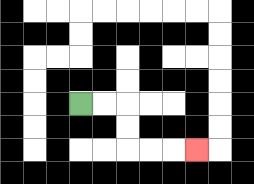{'start': '[3, 4]', 'end': '[8, 6]', 'path_directions': 'R,R,D,D,R,R,R', 'path_coordinates': '[[3, 4], [4, 4], [5, 4], [5, 5], [5, 6], [6, 6], [7, 6], [8, 6]]'}